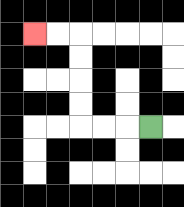{'start': '[6, 5]', 'end': '[1, 1]', 'path_directions': 'L,L,L,U,U,U,U,L,L', 'path_coordinates': '[[6, 5], [5, 5], [4, 5], [3, 5], [3, 4], [3, 3], [3, 2], [3, 1], [2, 1], [1, 1]]'}